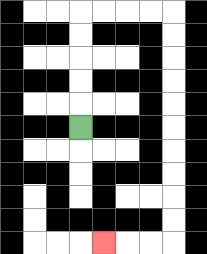{'start': '[3, 5]', 'end': '[4, 10]', 'path_directions': 'U,U,U,U,U,R,R,R,R,D,D,D,D,D,D,D,D,D,D,L,L,L', 'path_coordinates': '[[3, 5], [3, 4], [3, 3], [3, 2], [3, 1], [3, 0], [4, 0], [5, 0], [6, 0], [7, 0], [7, 1], [7, 2], [7, 3], [7, 4], [7, 5], [7, 6], [7, 7], [7, 8], [7, 9], [7, 10], [6, 10], [5, 10], [4, 10]]'}